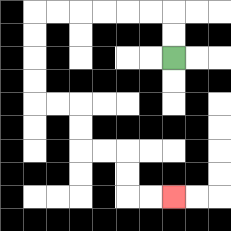{'start': '[7, 2]', 'end': '[7, 8]', 'path_directions': 'U,U,L,L,L,L,L,L,D,D,D,D,R,R,D,D,R,R,D,D,R,R', 'path_coordinates': '[[7, 2], [7, 1], [7, 0], [6, 0], [5, 0], [4, 0], [3, 0], [2, 0], [1, 0], [1, 1], [1, 2], [1, 3], [1, 4], [2, 4], [3, 4], [3, 5], [3, 6], [4, 6], [5, 6], [5, 7], [5, 8], [6, 8], [7, 8]]'}